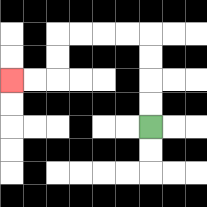{'start': '[6, 5]', 'end': '[0, 3]', 'path_directions': 'U,U,U,U,L,L,L,L,D,D,L,L', 'path_coordinates': '[[6, 5], [6, 4], [6, 3], [6, 2], [6, 1], [5, 1], [4, 1], [3, 1], [2, 1], [2, 2], [2, 3], [1, 3], [0, 3]]'}